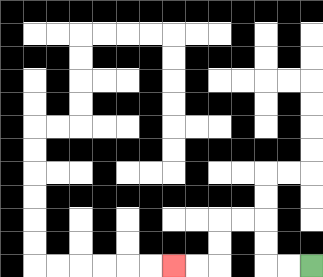{'start': '[13, 11]', 'end': '[7, 11]', 'path_directions': 'L,L,U,U,L,L,D,D,L,L', 'path_coordinates': '[[13, 11], [12, 11], [11, 11], [11, 10], [11, 9], [10, 9], [9, 9], [9, 10], [9, 11], [8, 11], [7, 11]]'}